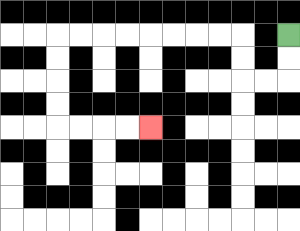{'start': '[12, 1]', 'end': '[6, 5]', 'path_directions': 'D,D,L,L,U,U,L,L,L,L,L,L,L,L,D,D,D,D,R,R,R,R', 'path_coordinates': '[[12, 1], [12, 2], [12, 3], [11, 3], [10, 3], [10, 2], [10, 1], [9, 1], [8, 1], [7, 1], [6, 1], [5, 1], [4, 1], [3, 1], [2, 1], [2, 2], [2, 3], [2, 4], [2, 5], [3, 5], [4, 5], [5, 5], [6, 5]]'}